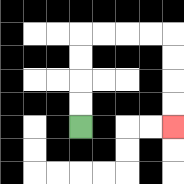{'start': '[3, 5]', 'end': '[7, 5]', 'path_directions': 'U,U,U,U,R,R,R,R,D,D,D,D', 'path_coordinates': '[[3, 5], [3, 4], [3, 3], [3, 2], [3, 1], [4, 1], [5, 1], [6, 1], [7, 1], [7, 2], [7, 3], [7, 4], [7, 5]]'}